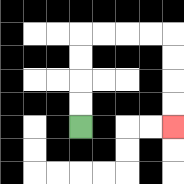{'start': '[3, 5]', 'end': '[7, 5]', 'path_directions': 'U,U,U,U,R,R,R,R,D,D,D,D', 'path_coordinates': '[[3, 5], [3, 4], [3, 3], [3, 2], [3, 1], [4, 1], [5, 1], [6, 1], [7, 1], [7, 2], [7, 3], [7, 4], [7, 5]]'}